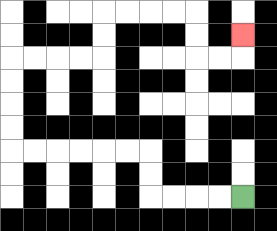{'start': '[10, 8]', 'end': '[10, 1]', 'path_directions': 'L,L,L,L,U,U,L,L,L,L,L,L,U,U,U,U,R,R,R,R,U,U,R,R,R,R,D,D,R,R,U', 'path_coordinates': '[[10, 8], [9, 8], [8, 8], [7, 8], [6, 8], [6, 7], [6, 6], [5, 6], [4, 6], [3, 6], [2, 6], [1, 6], [0, 6], [0, 5], [0, 4], [0, 3], [0, 2], [1, 2], [2, 2], [3, 2], [4, 2], [4, 1], [4, 0], [5, 0], [6, 0], [7, 0], [8, 0], [8, 1], [8, 2], [9, 2], [10, 2], [10, 1]]'}